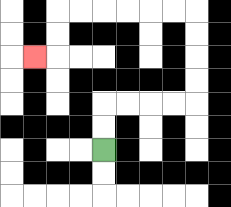{'start': '[4, 6]', 'end': '[1, 2]', 'path_directions': 'U,U,R,R,R,R,U,U,U,U,L,L,L,L,L,L,D,D,L', 'path_coordinates': '[[4, 6], [4, 5], [4, 4], [5, 4], [6, 4], [7, 4], [8, 4], [8, 3], [8, 2], [8, 1], [8, 0], [7, 0], [6, 0], [5, 0], [4, 0], [3, 0], [2, 0], [2, 1], [2, 2], [1, 2]]'}